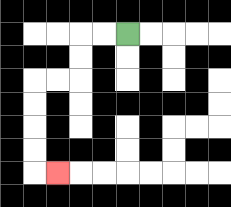{'start': '[5, 1]', 'end': '[2, 7]', 'path_directions': 'L,L,D,D,L,L,D,D,D,D,R', 'path_coordinates': '[[5, 1], [4, 1], [3, 1], [3, 2], [3, 3], [2, 3], [1, 3], [1, 4], [1, 5], [1, 6], [1, 7], [2, 7]]'}